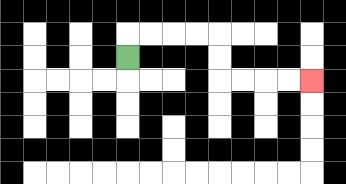{'start': '[5, 2]', 'end': '[13, 3]', 'path_directions': 'U,R,R,R,R,D,D,R,R,R,R', 'path_coordinates': '[[5, 2], [5, 1], [6, 1], [7, 1], [8, 1], [9, 1], [9, 2], [9, 3], [10, 3], [11, 3], [12, 3], [13, 3]]'}